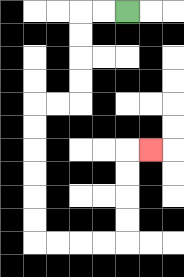{'start': '[5, 0]', 'end': '[6, 6]', 'path_directions': 'L,L,D,D,D,D,L,L,D,D,D,D,D,D,R,R,R,R,U,U,U,U,R', 'path_coordinates': '[[5, 0], [4, 0], [3, 0], [3, 1], [3, 2], [3, 3], [3, 4], [2, 4], [1, 4], [1, 5], [1, 6], [1, 7], [1, 8], [1, 9], [1, 10], [2, 10], [3, 10], [4, 10], [5, 10], [5, 9], [5, 8], [5, 7], [5, 6], [6, 6]]'}